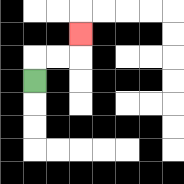{'start': '[1, 3]', 'end': '[3, 1]', 'path_directions': 'U,R,R,U', 'path_coordinates': '[[1, 3], [1, 2], [2, 2], [3, 2], [3, 1]]'}